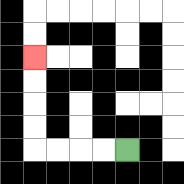{'start': '[5, 6]', 'end': '[1, 2]', 'path_directions': 'L,L,L,L,U,U,U,U', 'path_coordinates': '[[5, 6], [4, 6], [3, 6], [2, 6], [1, 6], [1, 5], [1, 4], [1, 3], [1, 2]]'}